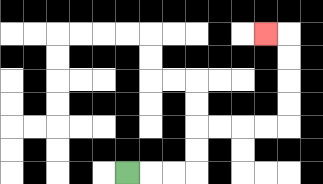{'start': '[5, 7]', 'end': '[11, 1]', 'path_directions': 'R,R,R,U,U,R,R,R,R,U,U,U,U,L', 'path_coordinates': '[[5, 7], [6, 7], [7, 7], [8, 7], [8, 6], [8, 5], [9, 5], [10, 5], [11, 5], [12, 5], [12, 4], [12, 3], [12, 2], [12, 1], [11, 1]]'}